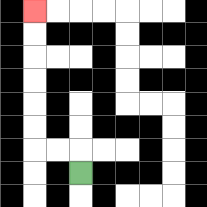{'start': '[3, 7]', 'end': '[1, 0]', 'path_directions': 'U,L,L,U,U,U,U,U,U', 'path_coordinates': '[[3, 7], [3, 6], [2, 6], [1, 6], [1, 5], [1, 4], [1, 3], [1, 2], [1, 1], [1, 0]]'}